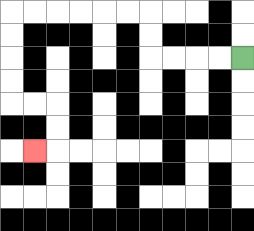{'start': '[10, 2]', 'end': '[1, 6]', 'path_directions': 'L,L,L,L,U,U,L,L,L,L,L,L,D,D,D,D,R,R,D,D,L', 'path_coordinates': '[[10, 2], [9, 2], [8, 2], [7, 2], [6, 2], [6, 1], [6, 0], [5, 0], [4, 0], [3, 0], [2, 0], [1, 0], [0, 0], [0, 1], [0, 2], [0, 3], [0, 4], [1, 4], [2, 4], [2, 5], [2, 6], [1, 6]]'}